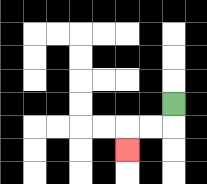{'start': '[7, 4]', 'end': '[5, 6]', 'path_directions': 'D,L,L,D', 'path_coordinates': '[[7, 4], [7, 5], [6, 5], [5, 5], [5, 6]]'}